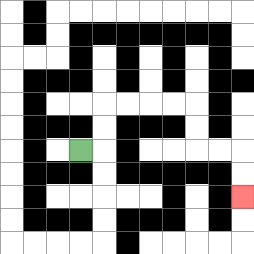{'start': '[3, 6]', 'end': '[10, 8]', 'path_directions': 'R,U,U,R,R,R,R,D,D,R,R,D,D', 'path_coordinates': '[[3, 6], [4, 6], [4, 5], [4, 4], [5, 4], [6, 4], [7, 4], [8, 4], [8, 5], [8, 6], [9, 6], [10, 6], [10, 7], [10, 8]]'}